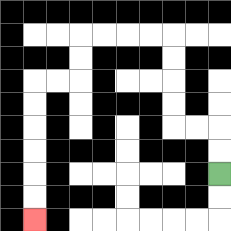{'start': '[9, 7]', 'end': '[1, 9]', 'path_directions': 'U,U,L,L,U,U,U,U,L,L,L,L,D,D,L,L,D,D,D,D,D,D', 'path_coordinates': '[[9, 7], [9, 6], [9, 5], [8, 5], [7, 5], [7, 4], [7, 3], [7, 2], [7, 1], [6, 1], [5, 1], [4, 1], [3, 1], [3, 2], [3, 3], [2, 3], [1, 3], [1, 4], [1, 5], [1, 6], [1, 7], [1, 8], [1, 9]]'}